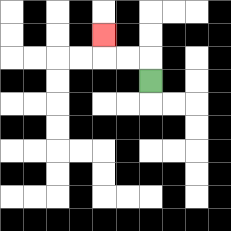{'start': '[6, 3]', 'end': '[4, 1]', 'path_directions': 'U,L,L,U', 'path_coordinates': '[[6, 3], [6, 2], [5, 2], [4, 2], [4, 1]]'}